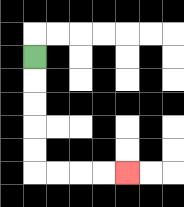{'start': '[1, 2]', 'end': '[5, 7]', 'path_directions': 'D,D,D,D,D,R,R,R,R', 'path_coordinates': '[[1, 2], [1, 3], [1, 4], [1, 5], [1, 6], [1, 7], [2, 7], [3, 7], [4, 7], [5, 7]]'}